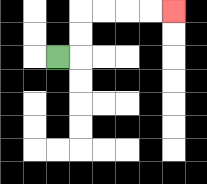{'start': '[2, 2]', 'end': '[7, 0]', 'path_directions': 'R,U,U,R,R,R,R', 'path_coordinates': '[[2, 2], [3, 2], [3, 1], [3, 0], [4, 0], [5, 0], [6, 0], [7, 0]]'}